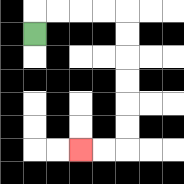{'start': '[1, 1]', 'end': '[3, 6]', 'path_directions': 'U,R,R,R,R,D,D,D,D,D,D,L,L', 'path_coordinates': '[[1, 1], [1, 0], [2, 0], [3, 0], [4, 0], [5, 0], [5, 1], [5, 2], [5, 3], [5, 4], [5, 5], [5, 6], [4, 6], [3, 6]]'}